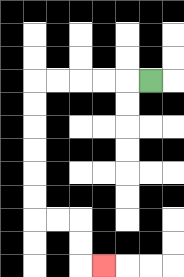{'start': '[6, 3]', 'end': '[4, 11]', 'path_directions': 'L,L,L,L,L,D,D,D,D,D,D,R,R,D,D,R', 'path_coordinates': '[[6, 3], [5, 3], [4, 3], [3, 3], [2, 3], [1, 3], [1, 4], [1, 5], [1, 6], [1, 7], [1, 8], [1, 9], [2, 9], [3, 9], [3, 10], [3, 11], [4, 11]]'}